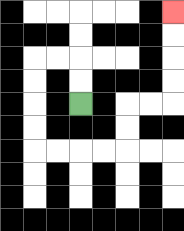{'start': '[3, 4]', 'end': '[7, 0]', 'path_directions': 'U,U,L,L,D,D,D,D,R,R,R,R,U,U,R,R,U,U,U,U', 'path_coordinates': '[[3, 4], [3, 3], [3, 2], [2, 2], [1, 2], [1, 3], [1, 4], [1, 5], [1, 6], [2, 6], [3, 6], [4, 6], [5, 6], [5, 5], [5, 4], [6, 4], [7, 4], [7, 3], [7, 2], [7, 1], [7, 0]]'}